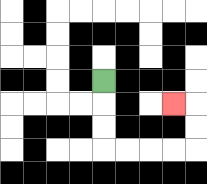{'start': '[4, 3]', 'end': '[7, 4]', 'path_directions': 'D,D,D,R,R,R,R,U,U,L', 'path_coordinates': '[[4, 3], [4, 4], [4, 5], [4, 6], [5, 6], [6, 6], [7, 6], [8, 6], [8, 5], [8, 4], [7, 4]]'}